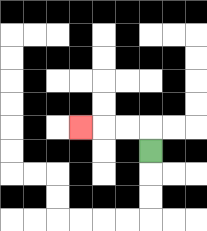{'start': '[6, 6]', 'end': '[3, 5]', 'path_directions': 'U,L,L,L', 'path_coordinates': '[[6, 6], [6, 5], [5, 5], [4, 5], [3, 5]]'}